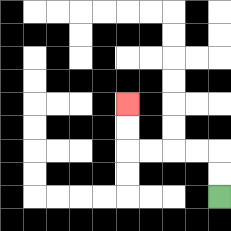{'start': '[9, 8]', 'end': '[5, 4]', 'path_directions': 'U,U,L,L,L,L,U,U', 'path_coordinates': '[[9, 8], [9, 7], [9, 6], [8, 6], [7, 6], [6, 6], [5, 6], [5, 5], [5, 4]]'}